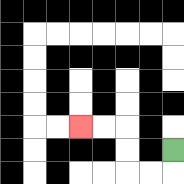{'start': '[7, 6]', 'end': '[3, 5]', 'path_directions': 'D,L,L,U,U,L,L', 'path_coordinates': '[[7, 6], [7, 7], [6, 7], [5, 7], [5, 6], [5, 5], [4, 5], [3, 5]]'}